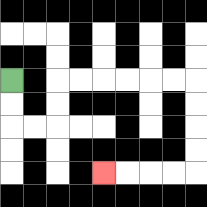{'start': '[0, 3]', 'end': '[4, 7]', 'path_directions': 'D,D,R,R,U,U,R,R,R,R,R,R,D,D,D,D,L,L,L,L', 'path_coordinates': '[[0, 3], [0, 4], [0, 5], [1, 5], [2, 5], [2, 4], [2, 3], [3, 3], [4, 3], [5, 3], [6, 3], [7, 3], [8, 3], [8, 4], [8, 5], [8, 6], [8, 7], [7, 7], [6, 7], [5, 7], [4, 7]]'}